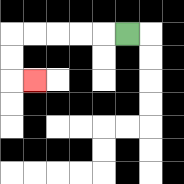{'start': '[5, 1]', 'end': '[1, 3]', 'path_directions': 'L,L,L,L,L,D,D,R', 'path_coordinates': '[[5, 1], [4, 1], [3, 1], [2, 1], [1, 1], [0, 1], [0, 2], [0, 3], [1, 3]]'}